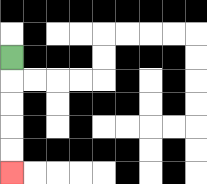{'start': '[0, 2]', 'end': '[0, 7]', 'path_directions': 'D,D,D,D,D', 'path_coordinates': '[[0, 2], [0, 3], [0, 4], [0, 5], [0, 6], [0, 7]]'}